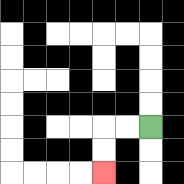{'start': '[6, 5]', 'end': '[4, 7]', 'path_directions': 'L,L,D,D', 'path_coordinates': '[[6, 5], [5, 5], [4, 5], [4, 6], [4, 7]]'}